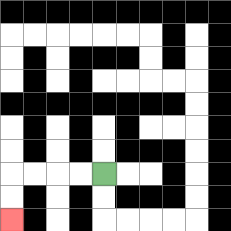{'start': '[4, 7]', 'end': '[0, 9]', 'path_directions': 'L,L,L,L,D,D', 'path_coordinates': '[[4, 7], [3, 7], [2, 7], [1, 7], [0, 7], [0, 8], [0, 9]]'}